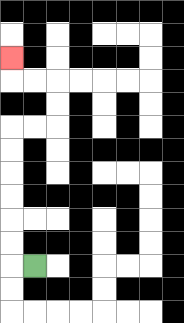{'start': '[1, 11]', 'end': '[0, 2]', 'path_directions': 'L,U,U,U,U,U,U,R,R,U,U,L,L,U', 'path_coordinates': '[[1, 11], [0, 11], [0, 10], [0, 9], [0, 8], [0, 7], [0, 6], [0, 5], [1, 5], [2, 5], [2, 4], [2, 3], [1, 3], [0, 3], [0, 2]]'}